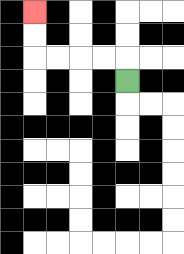{'start': '[5, 3]', 'end': '[1, 0]', 'path_directions': 'U,L,L,L,L,U,U', 'path_coordinates': '[[5, 3], [5, 2], [4, 2], [3, 2], [2, 2], [1, 2], [1, 1], [1, 0]]'}